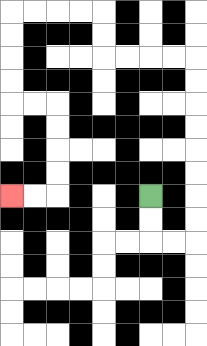{'start': '[6, 8]', 'end': '[0, 8]', 'path_directions': 'D,D,R,R,U,U,U,U,U,U,U,U,L,L,L,L,U,U,L,L,L,L,D,D,D,D,R,R,D,D,D,D,L,L', 'path_coordinates': '[[6, 8], [6, 9], [6, 10], [7, 10], [8, 10], [8, 9], [8, 8], [8, 7], [8, 6], [8, 5], [8, 4], [8, 3], [8, 2], [7, 2], [6, 2], [5, 2], [4, 2], [4, 1], [4, 0], [3, 0], [2, 0], [1, 0], [0, 0], [0, 1], [0, 2], [0, 3], [0, 4], [1, 4], [2, 4], [2, 5], [2, 6], [2, 7], [2, 8], [1, 8], [0, 8]]'}